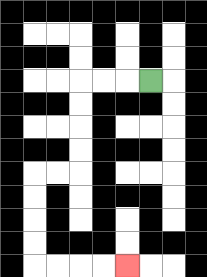{'start': '[6, 3]', 'end': '[5, 11]', 'path_directions': 'L,L,L,D,D,D,D,L,L,D,D,D,D,R,R,R,R', 'path_coordinates': '[[6, 3], [5, 3], [4, 3], [3, 3], [3, 4], [3, 5], [3, 6], [3, 7], [2, 7], [1, 7], [1, 8], [1, 9], [1, 10], [1, 11], [2, 11], [3, 11], [4, 11], [5, 11]]'}